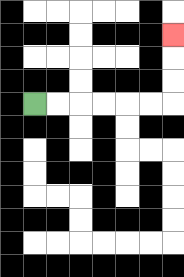{'start': '[1, 4]', 'end': '[7, 1]', 'path_directions': 'R,R,R,R,R,R,U,U,U', 'path_coordinates': '[[1, 4], [2, 4], [3, 4], [4, 4], [5, 4], [6, 4], [7, 4], [7, 3], [7, 2], [7, 1]]'}